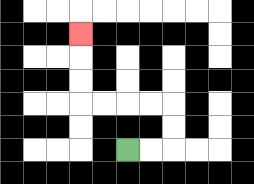{'start': '[5, 6]', 'end': '[3, 1]', 'path_directions': 'R,R,U,U,L,L,L,L,U,U,U', 'path_coordinates': '[[5, 6], [6, 6], [7, 6], [7, 5], [7, 4], [6, 4], [5, 4], [4, 4], [3, 4], [3, 3], [3, 2], [3, 1]]'}